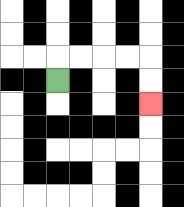{'start': '[2, 3]', 'end': '[6, 4]', 'path_directions': 'U,R,R,R,R,D,D', 'path_coordinates': '[[2, 3], [2, 2], [3, 2], [4, 2], [5, 2], [6, 2], [6, 3], [6, 4]]'}